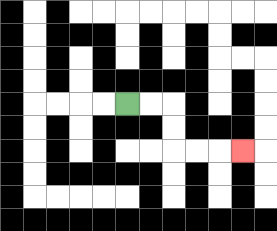{'start': '[5, 4]', 'end': '[10, 6]', 'path_directions': 'R,R,D,D,R,R,R', 'path_coordinates': '[[5, 4], [6, 4], [7, 4], [7, 5], [7, 6], [8, 6], [9, 6], [10, 6]]'}